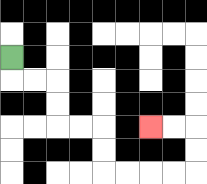{'start': '[0, 2]', 'end': '[6, 5]', 'path_directions': 'D,R,R,D,D,R,R,D,D,R,R,R,R,U,U,L,L', 'path_coordinates': '[[0, 2], [0, 3], [1, 3], [2, 3], [2, 4], [2, 5], [3, 5], [4, 5], [4, 6], [4, 7], [5, 7], [6, 7], [7, 7], [8, 7], [8, 6], [8, 5], [7, 5], [6, 5]]'}